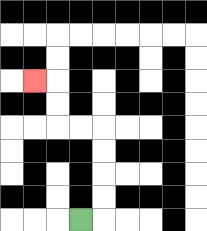{'start': '[3, 9]', 'end': '[1, 3]', 'path_directions': 'R,U,U,U,U,L,L,U,U,L', 'path_coordinates': '[[3, 9], [4, 9], [4, 8], [4, 7], [4, 6], [4, 5], [3, 5], [2, 5], [2, 4], [2, 3], [1, 3]]'}